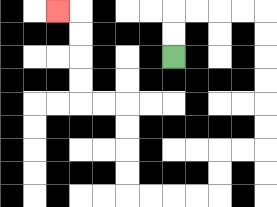{'start': '[7, 2]', 'end': '[2, 0]', 'path_directions': 'U,U,R,R,R,R,D,D,D,D,D,D,L,L,D,D,L,L,L,L,U,U,U,U,L,L,U,U,U,U,L', 'path_coordinates': '[[7, 2], [7, 1], [7, 0], [8, 0], [9, 0], [10, 0], [11, 0], [11, 1], [11, 2], [11, 3], [11, 4], [11, 5], [11, 6], [10, 6], [9, 6], [9, 7], [9, 8], [8, 8], [7, 8], [6, 8], [5, 8], [5, 7], [5, 6], [5, 5], [5, 4], [4, 4], [3, 4], [3, 3], [3, 2], [3, 1], [3, 0], [2, 0]]'}